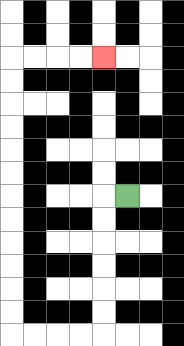{'start': '[5, 8]', 'end': '[4, 2]', 'path_directions': 'L,D,D,D,D,D,D,L,L,L,L,U,U,U,U,U,U,U,U,U,U,U,U,R,R,R,R', 'path_coordinates': '[[5, 8], [4, 8], [4, 9], [4, 10], [4, 11], [4, 12], [4, 13], [4, 14], [3, 14], [2, 14], [1, 14], [0, 14], [0, 13], [0, 12], [0, 11], [0, 10], [0, 9], [0, 8], [0, 7], [0, 6], [0, 5], [0, 4], [0, 3], [0, 2], [1, 2], [2, 2], [3, 2], [4, 2]]'}